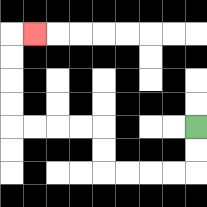{'start': '[8, 5]', 'end': '[1, 1]', 'path_directions': 'D,D,L,L,L,L,U,U,L,L,L,L,U,U,U,U,R', 'path_coordinates': '[[8, 5], [8, 6], [8, 7], [7, 7], [6, 7], [5, 7], [4, 7], [4, 6], [4, 5], [3, 5], [2, 5], [1, 5], [0, 5], [0, 4], [0, 3], [0, 2], [0, 1], [1, 1]]'}